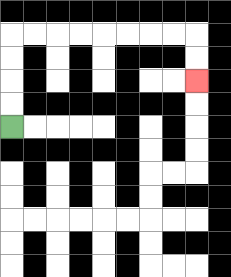{'start': '[0, 5]', 'end': '[8, 3]', 'path_directions': 'U,U,U,U,R,R,R,R,R,R,R,R,D,D', 'path_coordinates': '[[0, 5], [0, 4], [0, 3], [0, 2], [0, 1], [1, 1], [2, 1], [3, 1], [4, 1], [5, 1], [6, 1], [7, 1], [8, 1], [8, 2], [8, 3]]'}